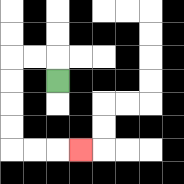{'start': '[2, 3]', 'end': '[3, 6]', 'path_directions': 'U,L,L,D,D,D,D,R,R,R', 'path_coordinates': '[[2, 3], [2, 2], [1, 2], [0, 2], [0, 3], [0, 4], [0, 5], [0, 6], [1, 6], [2, 6], [3, 6]]'}